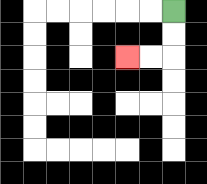{'start': '[7, 0]', 'end': '[5, 2]', 'path_directions': 'D,D,L,L', 'path_coordinates': '[[7, 0], [7, 1], [7, 2], [6, 2], [5, 2]]'}